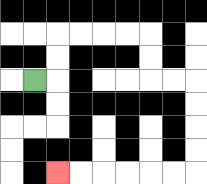{'start': '[1, 3]', 'end': '[2, 7]', 'path_directions': 'R,U,U,R,R,R,R,D,D,R,R,D,D,D,D,L,L,L,L,L,L', 'path_coordinates': '[[1, 3], [2, 3], [2, 2], [2, 1], [3, 1], [4, 1], [5, 1], [6, 1], [6, 2], [6, 3], [7, 3], [8, 3], [8, 4], [8, 5], [8, 6], [8, 7], [7, 7], [6, 7], [5, 7], [4, 7], [3, 7], [2, 7]]'}